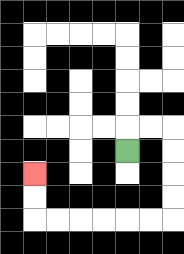{'start': '[5, 6]', 'end': '[1, 7]', 'path_directions': 'U,R,R,D,D,D,D,L,L,L,L,L,L,U,U', 'path_coordinates': '[[5, 6], [5, 5], [6, 5], [7, 5], [7, 6], [7, 7], [7, 8], [7, 9], [6, 9], [5, 9], [4, 9], [3, 9], [2, 9], [1, 9], [1, 8], [1, 7]]'}